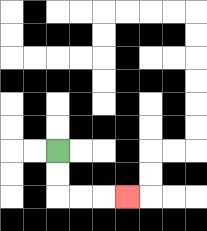{'start': '[2, 6]', 'end': '[5, 8]', 'path_directions': 'D,D,R,R,R', 'path_coordinates': '[[2, 6], [2, 7], [2, 8], [3, 8], [4, 8], [5, 8]]'}